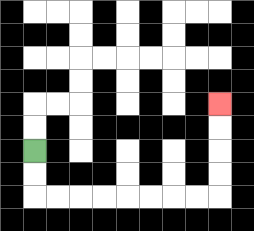{'start': '[1, 6]', 'end': '[9, 4]', 'path_directions': 'D,D,R,R,R,R,R,R,R,R,U,U,U,U', 'path_coordinates': '[[1, 6], [1, 7], [1, 8], [2, 8], [3, 8], [4, 8], [5, 8], [6, 8], [7, 8], [8, 8], [9, 8], [9, 7], [9, 6], [9, 5], [9, 4]]'}